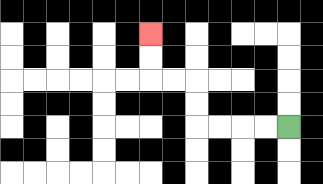{'start': '[12, 5]', 'end': '[6, 1]', 'path_directions': 'L,L,L,L,U,U,L,L,U,U', 'path_coordinates': '[[12, 5], [11, 5], [10, 5], [9, 5], [8, 5], [8, 4], [8, 3], [7, 3], [6, 3], [6, 2], [6, 1]]'}